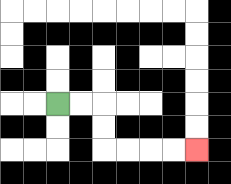{'start': '[2, 4]', 'end': '[8, 6]', 'path_directions': 'R,R,D,D,R,R,R,R', 'path_coordinates': '[[2, 4], [3, 4], [4, 4], [4, 5], [4, 6], [5, 6], [6, 6], [7, 6], [8, 6]]'}